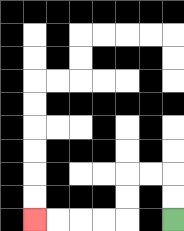{'start': '[7, 9]', 'end': '[1, 9]', 'path_directions': 'U,U,L,L,D,D,L,L,L,L', 'path_coordinates': '[[7, 9], [7, 8], [7, 7], [6, 7], [5, 7], [5, 8], [5, 9], [4, 9], [3, 9], [2, 9], [1, 9]]'}